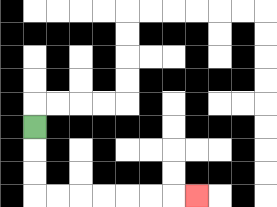{'start': '[1, 5]', 'end': '[8, 8]', 'path_directions': 'D,D,D,R,R,R,R,R,R,R', 'path_coordinates': '[[1, 5], [1, 6], [1, 7], [1, 8], [2, 8], [3, 8], [4, 8], [5, 8], [6, 8], [7, 8], [8, 8]]'}